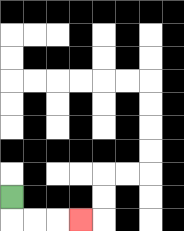{'start': '[0, 8]', 'end': '[3, 9]', 'path_directions': 'D,R,R,R', 'path_coordinates': '[[0, 8], [0, 9], [1, 9], [2, 9], [3, 9]]'}